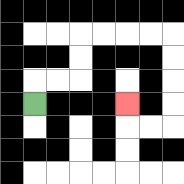{'start': '[1, 4]', 'end': '[5, 4]', 'path_directions': 'U,R,R,U,U,R,R,R,R,D,D,D,D,L,L,U', 'path_coordinates': '[[1, 4], [1, 3], [2, 3], [3, 3], [3, 2], [3, 1], [4, 1], [5, 1], [6, 1], [7, 1], [7, 2], [7, 3], [7, 4], [7, 5], [6, 5], [5, 5], [5, 4]]'}